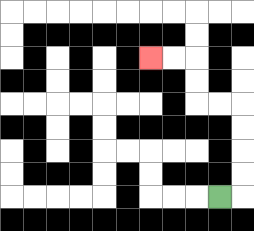{'start': '[9, 8]', 'end': '[6, 2]', 'path_directions': 'R,U,U,U,U,L,L,U,U,L,L', 'path_coordinates': '[[9, 8], [10, 8], [10, 7], [10, 6], [10, 5], [10, 4], [9, 4], [8, 4], [8, 3], [8, 2], [7, 2], [6, 2]]'}